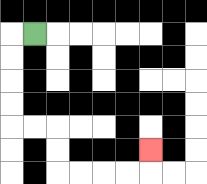{'start': '[1, 1]', 'end': '[6, 6]', 'path_directions': 'L,D,D,D,D,R,R,D,D,R,R,R,R,U', 'path_coordinates': '[[1, 1], [0, 1], [0, 2], [0, 3], [0, 4], [0, 5], [1, 5], [2, 5], [2, 6], [2, 7], [3, 7], [4, 7], [5, 7], [6, 7], [6, 6]]'}